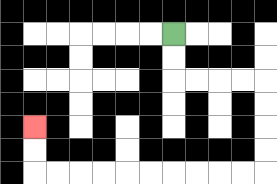{'start': '[7, 1]', 'end': '[1, 5]', 'path_directions': 'D,D,R,R,R,R,D,D,D,D,L,L,L,L,L,L,L,L,L,L,U,U', 'path_coordinates': '[[7, 1], [7, 2], [7, 3], [8, 3], [9, 3], [10, 3], [11, 3], [11, 4], [11, 5], [11, 6], [11, 7], [10, 7], [9, 7], [8, 7], [7, 7], [6, 7], [5, 7], [4, 7], [3, 7], [2, 7], [1, 7], [1, 6], [1, 5]]'}